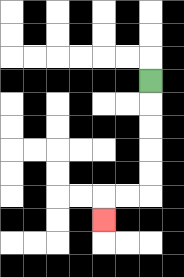{'start': '[6, 3]', 'end': '[4, 9]', 'path_directions': 'D,D,D,D,D,L,L,D', 'path_coordinates': '[[6, 3], [6, 4], [6, 5], [6, 6], [6, 7], [6, 8], [5, 8], [4, 8], [4, 9]]'}